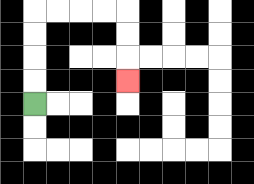{'start': '[1, 4]', 'end': '[5, 3]', 'path_directions': 'U,U,U,U,R,R,R,R,D,D,D', 'path_coordinates': '[[1, 4], [1, 3], [1, 2], [1, 1], [1, 0], [2, 0], [3, 0], [4, 0], [5, 0], [5, 1], [5, 2], [5, 3]]'}